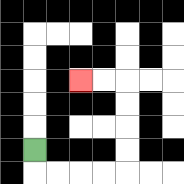{'start': '[1, 6]', 'end': '[3, 3]', 'path_directions': 'D,R,R,R,R,U,U,U,U,L,L', 'path_coordinates': '[[1, 6], [1, 7], [2, 7], [3, 7], [4, 7], [5, 7], [5, 6], [5, 5], [5, 4], [5, 3], [4, 3], [3, 3]]'}